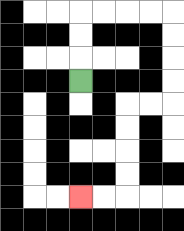{'start': '[3, 3]', 'end': '[3, 8]', 'path_directions': 'U,U,U,R,R,R,R,D,D,D,D,L,L,D,D,D,D,L,L', 'path_coordinates': '[[3, 3], [3, 2], [3, 1], [3, 0], [4, 0], [5, 0], [6, 0], [7, 0], [7, 1], [7, 2], [7, 3], [7, 4], [6, 4], [5, 4], [5, 5], [5, 6], [5, 7], [5, 8], [4, 8], [3, 8]]'}